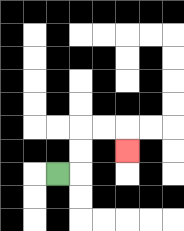{'start': '[2, 7]', 'end': '[5, 6]', 'path_directions': 'R,U,U,R,R,D', 'path_coordinates': '[[2, 7], [3, 7], [3, 6], [3, 5], [4, 5], [5, 5], [5, 6]]'}